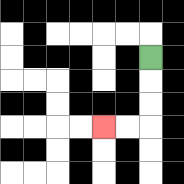{'start': '[6, 2]', 'end': '[4, 5]', 'path_directions': 'D,D,D,L,L', 'path_coordinates': '[[6, 2], [6, 3], [6, 4], [6, 5], [5, 5], [4, 5]]'}